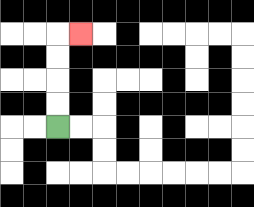{'start': '[2, 5]', 'end': '[3, 1]', 'path_directions': 'U,U,U,U,R', 'path_coordinates': '[[2, 5], [2, 4], [2, 3], [2, 2], [2, 1], [3, 1]]'}